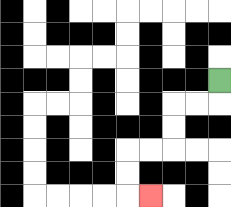{'start': '[9, 3]', 'end': '[6, 8]', 'path_directions': 'D,L,L,D,D,L,L,D,D,R', 'path_coordinates': '[[9, 3], [9, 4], [8, 4], [7, 4], [7, 5], [7, 6], [6, 6], [5, 6], [5, 7], [5, 8], [6, 8]]'}